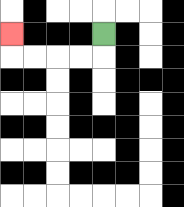{'start': '[4, 1]', 'end': '[0, 1]', 'path_directions': 'D,L,L,L,L,U', 'path_coordinates': '[[4, 1], [4, 2], [3, 2], [2, 2], [1, 2], [0, 2], [0, 1]]'}